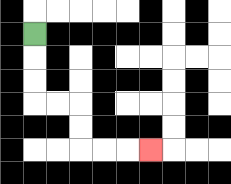{'start': '[1, 1]', 'end': '[6, 6]', 'path_directions': 'D,D,D,R,R,D,D,R,R,R', 'path_coordinates': '[[1, 1], [1, 2], [1, 3], [1, 4], [2, 4], [3, 4], [3, 5], [3, 6], [4, 6], [5, 6], [6, 6]]'}